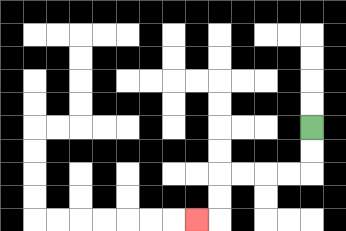{'start': '[13, 5]', 'end': '[8, 9]', 'path_directions': 'D,D,L,L,L,L,D,D,L', 'path_coordinates': '[[13, 5], [13, 6], [13, 7], [12, 7], [11, 7], [10, 7], [9, 7], [9, 8], [9, 9], [8, 9]]'}